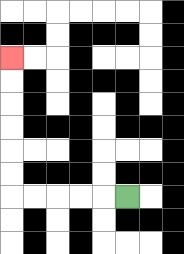{'start': '[5, 8]', 'end': '[0, 2]', 'path_directions': 'L,L,L,L,L,U,U,U,U,U,U', 'path_coordinates': '[[5, 8], [4, 8], [3, 8], [2, 8], [1, 8], [0, 8], [0, 7], [0, 6], [0, 5], [0, 4], [0, 3], [0, 2]]'}